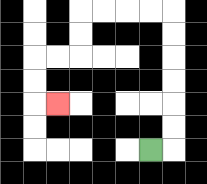{'start': '[6, 6]', 'end': '[2, 4]', 'path_directions': 'R,U,U,U,U,U,U,L,L,L,L,D,D,L,L,D,D,R', 'path_coordinates': '[[6, 6], [7, 6], [7, 5], [7, 4], [7, 3], [7, 2], [7, 1], [7, 0], [6, 0], [5, 0], [4, 0], [3, 0], [3, 1], [3, 2], [2, 2], [1, 2], [1, 3], [1, 4], [2, 4]]'}